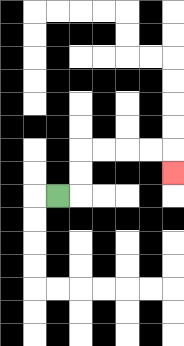{'start': '[2, 8]', 'end': '[7, 7]', 'path_directions': 'R,U,U,R,R,R,R,D', 'path_coordinates': '[[2, 8], [3, 8], [3, 7], [3, 6], [4, 6], [5, 6], [6, 6], [7, 6], [7, 7]]'}